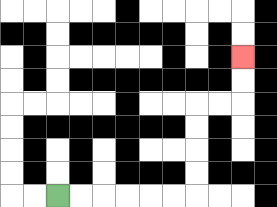{'start': '[2, 8]', 'end': '[10, 2]', 'path_directions': 'R,R,R,R,R,R,U,U,U,U,R,R,U,U', 'path_coordinates': '[[2, 8], [3, 8], [4, 8], [5, 8], [6, 8], [7, 8], [8, 8], [8, 7], [8, 6], [8, 5], [8, 4], [9, 4], [10, 4], [10, 3], [10, 2]]'}